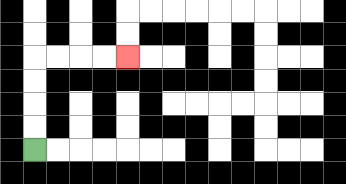{'start': '[1, 6]', 'end': '[5, 2]', 'path_directions': 'U,U,U,U,R,R,R,R', 'path_coordinates': '[[1, 6], [1, 5], [1, 4], [1, 3], [1, 2], [2, 2], [3, 2], [4, 2], [5, 2]]'}